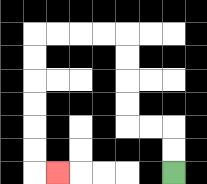{'start': '[7, 7]', 'end': '[2, 7]', 'path_directions': 'U,U,L,L,U,U,U,U,L,L,L,L,D,D,D,D,D,D,R', 'path_coordinates': '[[7, 7], [7, 6], [7, 5], [6, 5], [5, 5], [5, 4], [5, 3], [5, 2], [5, 1], [4, 1], [3, 1], [2, 1], [1, 1], [1, 2], [1, 3], [1, 4], [1, 5], [1, 6], [1, 7], [2, 7]]'}